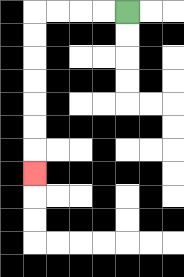{'start': '[5, 0]', 'end': '[1, 7]', 'path_directions': 'L,L,L,L,D,D,D,D,D,D,D', 'path_coordinates': '[[5, 0], [4, 0], [3, 0], [2, 0], [1, 0], [1, 1], [1, 2], [1, 3], [1, 4], [1, 5], [1, 6], [1, 7]]'}